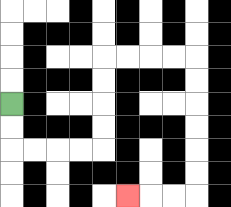{'start': '[0, 4]', 'end': '[5, 8]', 'path_directions': 'D,D,R,R,R,R,U,U,U,U,R,R,R,R,D,D,D,D,D,D,L,L,L', 'path_coordinates': '[[0, 4], [0, 5], [0, 6], [1, 6], [2, 6], [3, 6], [4, 6], [4, 5], [4, 4], [4, 3], [4, 2], [5, 2], [6, 2], [7, 2], [8, 2], [8, 3], [8, 4], [8, 5], [8, 6], [8, 7], [8, 8], [7, 8], [6, 8], [5, 8]]'}